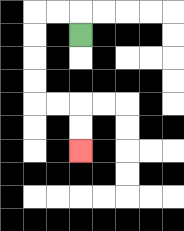{'start': '[3, 1]', 'end': '[3, 6]', 'path_directions': 'U,L,L,D,D,D,D,R,R,D,D', 'path_coordinates': '[[3, 1], [3, 0], [2, 0], [1, 0], [1, 1], [1, 2], [1, 3], [1, 4], [2, 4], [3, 4], [3, 5], [3, 6]]'}